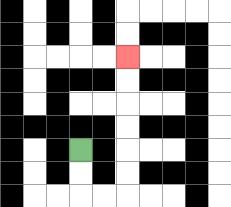{'start': '[3, 6]', 'end': '[5, 2]', 'path_directions': 'D,D,R,R,U,U,U,U,U,U', 'path_coordinates': '[[3, 6], [3, 7], [3, 8], [4, 8], [5, 8], [5, 7], [5, 6], [5, 5], [5, 4], [5, 3], [5, 2]]'}